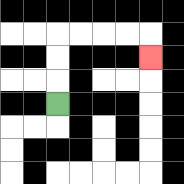{'start': '[2, 4]', 'end': '[6, 2]', 'path_directions': 'U,U,U,R,R,R,R,D', 'path_coordinates': '[[2, 4], [2, 3], [2, 2], [2, 1], [3, 1], [4, 1], [5, 1], [6, 1], [6, 2]]'}